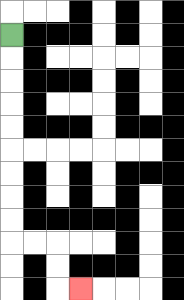{'start': '[0, 1]', 'end': '[3, 12]', 'path_directions': 'D,D,D,D,D,D,D,D,D,R,R,D,D,R', 'path_coordinates': '[[0, 1], [0, 2], [0, 3], [0, 4], [0, 5], [0, 6], [0, 7], [0, 8], [0, 9], [0, 10], [1, 10], [2, 10], [2, 11], [2, 12], [3, 12]]'}